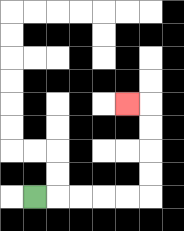{'start': '[1, 8]', 'end': '[5, 4]', 'path_directions': 'R,R,R,R,R,U,U,U,U,L', 'path_coordinates': '[[1, 8], [2, 8], [3, 8], [4, 8], [5, 8], [6, 8], [6, 7], [6, 6], [6, 5], [6, 4], [5, 4]]'}